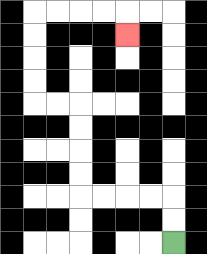{'start': '[7, 10]', 'end': '[5, 1]', 'path_directions': 'U,U,L,L,L,L,U,U,U,U,L,L,U,U,U,U,R,R,R,R,D', 'path_coordinates': '[[7, 10], [7, 9], [7, 8], [6, 8], [5, 8], [4, 8], [3, 8], [3, 7], [3, 6], [3, 5], [3, 4], [2, 4], [1, 4], [1, 3], [1, 2], [1, 1], [1, 0], [2, 0], [3, 0], [4, 0], [5, 0], [5, 1]]'}